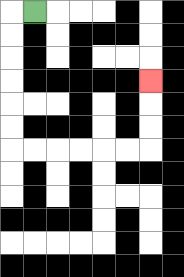{'start': '[1, 0]', 'end': '[6, 3]', 'path_directions': 'L,D,D,D,D,D,D,R,R,R,R,R,R,U,U,U', 'path_coordinates': '[[1, 0], [0, 0], [0, 1], [0, 2], [0, 3], [0, 4], [0, 5], [0, 6], [1, 6], [2, 6], [3, 6], [4, 6], [5, 6], [6, 6], [6, 5], [6, 4], [6, 3]]'}